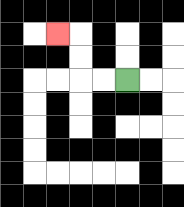{'start': '[5, 3]', 'end': '[2, 1]', 'path_directions': 'L,L,U,U,L', 'path_coordinates': '[[5, 3], [4, 3], [3, 3], [3, 2], [3, 1], [2, 1]]'}